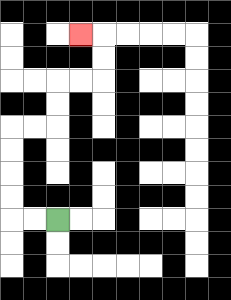{'start': '[2, 9]', 'end': '[3, 1]', 'path_directions': 'L,L,U,U,U,U,R,R,U,U,R,R,U,U,L', 'path_coordinates': '[[2, 9], [1, 9], [0, 9], [0, 8], [0, 7], [0, 6], [0, 5], [1, 5], [2, 5], [2, 4], [2, 3], [3, 3], [4, 3], [4, 2], [4, 1], [3, 1]]'}